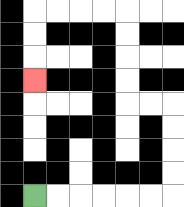{'start': '[1, 8]', 'end': '[1, 3]', 'path_directions': 'R,R,R,R,R,R,U,U,U,U,L,L,U,U,U,U,L,L,L,L,D,D,D', 'path_coordinates': '[[1, 8], [2, 8], [3, 8], [4, 8], [5, 8], [6, 8], [7, 8], [7, 7], [7, 6], [7, 5], [7, 4], [6, 4], [5, 4], [5, 3], [5, 2], [5, 1], [5, 0], [4, 0], [3, 0], [2, 0], [1, 0], [1, 1], [1, 2], [1, 3]]'}